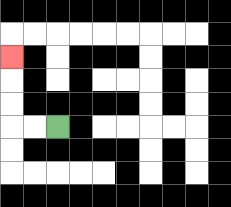{'start': '[2, 5]', 'end': '[0, 2]', 'path_directions': 'L,L,U,U,U', 'path_coordinates': '[[2, 5], [1, 5], [0, 5], [0, 4], [0, 3], [0, 2]]'}